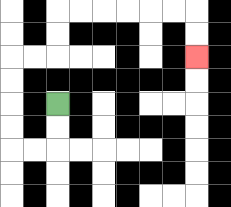{'start': '[2, 4]', 'end': '[8, 2]', 'path_directions': 'D,D,L,L,U,U,U,U,R,R,U,U,R,R,R,R,R,R,D,D', 'path_coordinates': '[[2, 4], [2, 5], [2, 6], [1, 6], [0, 6], [0, 5], [0, 4], [0, 3], [0, 2], [1, 2], [2, 2], [2, 1], [2, 0], [3, 0], [4, 0], [5, 0], [6, 0], [7, 0], [8, 0], [8, 1], [8, 2]]'}